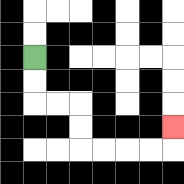{'start': '[1, 2]', 'end': '[7, 5]', 'path_directions': 'D,D,R,R,D,D,R,R,R,R,U', 'path_coordinates': '[[1, 2], [1, 3], [1, 4], [2, 4], [3, 4], [3, 5], [3, 6], [4, 6], [5, 6], [6, 6], [7, 6], [7, 5]]'}